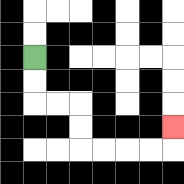{'start': '[1, 2]', 'end': '[7, 5]', 'path_directions': 'D,D,R,R,D,D,R,R,R,R,U', 'path_coordinates': '[[1, 2], [1, 3], [1, 4], [2, 4], [3, 4], [3, 5], [3, 6], [4, 6], [5, 6], [6, 6], [7, 6], [7, 5]]'}